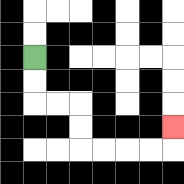{'start': '[1, 2]', 'end': '[7, 5]', 'path_directions': 'D,D,R,R,D,D,R,R,R,R,U', 'path_coordinates': '[[1, 2], [1, 3], [1, 4], [2, 4], [3, 4], [3, 5], [3, 6], [4, 6], [5, 6], [6, 6], [7, 6], [7, 5]]'}